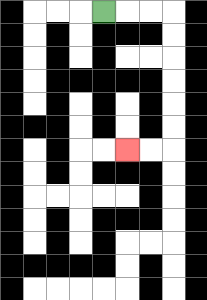{'start': '[4, 0]', 'end': '[5, 6]', 'path_directions': 'R,R,R,D,D,D,D,D,D,L,L', 'path_coordinates': '[[4, 0], [5, 0], [6, 0], [7, 0], [7, 1], [7, 2], [7, 3], [7, 4], [7, 5], [7, 6], [6, 6], [5, 6]]'}